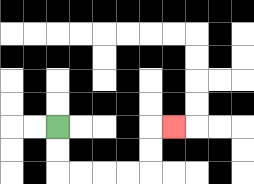{'start': '[2, 5]', 'end': '[7, 5]', 'path_directions': 'D,D,R,R,R,R,U,U,R', 'path_coordinates': '[[2, 5], [2, 6], [2, 7], [3, 7], [4, 7], [5, 7], [6, 7], [6, 6], [6, 5], [7, 5]]'}